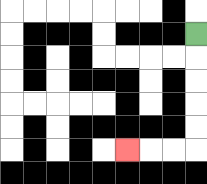{'start': '[8, 1]', 'end': '[5, 6]', 'path_directions': 'D,D,D,D,D,L,L,L', 'path_coordinates': '[[8, 1], [8, 2], [8, 3], [8, 4], [8, 5], [8, 6], [7, 6], [6, 6], [5, 6]]'}